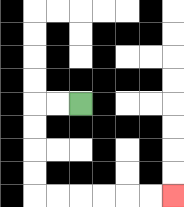{'start': '[3, 4]', 'end': '[7, 8]', 'path_directions': 'L,L,D,D,D,D,R,R,R,R,R,R', 'path_coordinates': '[[3, 4], [2, 4], [1, 4], [1, 5], [1, 6], [1, 7], [1, 8], [2, 8], [3, 8], [4, 8], [5, 8], [6, 8], [7, 8]]'}